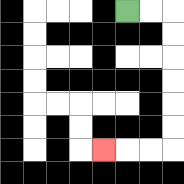{'start': '[5, 0]', 'end': '[4, 6]', 'path_directions': 'R,R,D,D,D,D,D,D,L,L,L', 'path_coordinates': '[[5, 0], [6, 0], [7, 0], [7, 1], [7, 2], [7, 3], [7, 4], [7, 5], [7, 6], [6, 6], [5, 6], [4, 6]]'}